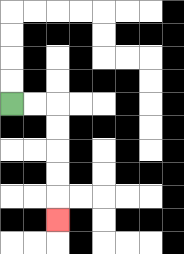{'start': '[0, 4]', 'end': '[2, 9]', 'path_directions': 'R,R,D,D,D,D,D', 'path_coordinates': '[[0, 4], [1, 4], [2, 4], [2, 5], [2, 6], [2, 7], [2, 8], [2, 9]]'}